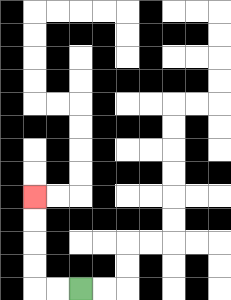{'start': '[3, 12]', 'end': '[1, 8]', 'path_directions': 'L,L,U,U,U,U', 'path_coordinates': '[[3, 12], [2, 12], [1, 12], [1, 11], [1, 10], [1, 9], [1, 8]]'}